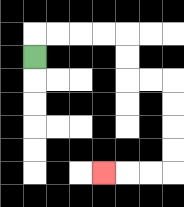{'start': '[1, 2]', 'end': '[4, 7]', 'path_directions': 'U,R,R,R,R,D,D,R,R,D,D,D,D,L,L,L', 'path_coordinates': '[[1, 2], [1, 1], [2, 1], [3, 1], [4, 1], [5, 1], [5, 2], [5, 3], [6, 3], [7, 3], [7, 4], [7, 5], [7, 6], [7, 7], [6, 7], [5, 7], [4, 7]]'}